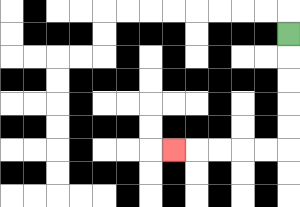{'start': '[12, 1]', 'end': '[7, 6]', 'path_directions': 'D,D,D,D,D,L,L,L,L,L', 'path_coordinates': '[[12, 1], [12, 2], [12, 3], [12, 4], [12, 5], [12, 6], [11, 6], [10, 6], [9, 6], [8, 6], [7, 6]]'}